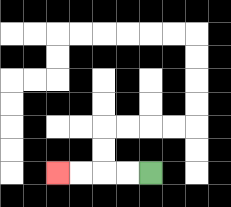{'start': '[6, 7]', 'end': '[2, 7]', 'path_directions': 'L,L,L,L', 'path_coordinates': '[[6, 7], [5, 7], [4, 7], [3, 7], [2, 7]]'}